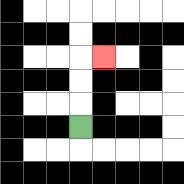{'start': '[3, 5]', 'end': '[4, 2]', 'path_directions': 'U,U,U,R', 'path_coordinates': '[[3, 5], [3, 4], [3, 3], [3, 2], [4, 2]]'}